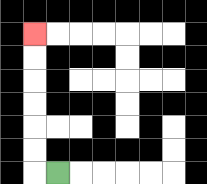{'start': '[2, 7]', 'end': '[1, 1]', 'path_directions': 'L,U,U,U,U,U,U', 'path_coordinates': '[[2, 7], [1, 7], [1, 6], [1, 5], [1, 4], [1, 3], [1, 2], [1, 1]]'}